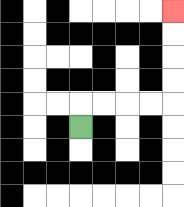{'start': '[3, 5]', 'end': '[7, 0]', 'path_directions': 'U,R,R,R,R,U,U,U,U', 'path_coordinates': '[[3, 5], [3, 4], [4, 4], [5, 4], [6, 4], [7, 4], [7, 3], [7, 2], [7, 1], [7, 0]]'}